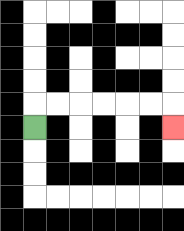{'start': '[1, 5]', 'end': '[7, 5]', 'path_directions': 'U,R,R,R,R,R,R,D', 'path_coordinates': '[[1, 5], [1, 4], [2, 4], [3, 4], [4, 4], [5, 4], [6, 4], [7, 4], [7, 5]]'}